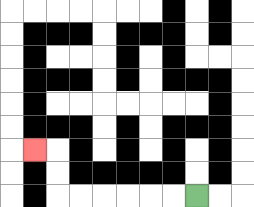{'start': '[8, 8]', 'end': '[1, 6]', 'path_directions': 'L,L,L,L,L,L,U,U,L', 'path_coordinates': '[[8, 8], [7, 8], [6, 8], [5, 8], [4, 8], [3, 8], [2, 8], [2, 7], [2, 6], [1, 6]]'}